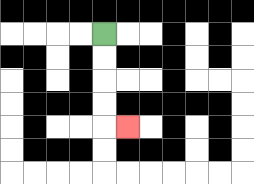{'start': '[4, 1]', 'end': '[5, 5]', 'path_directions': 'D,D,D,D,R', 'path_coordinates': '[[4, 1], [4, 2], [4, 3], [4, 4], [4, 5], [5, 5]]'}